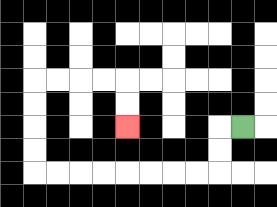{'start': '[10, 5]', 'end': '[5, 5]', 'path_directions': 'L,D,D,L,L,L,L,L,L,L,L,U,U,U,U,R,R,R,R,D,D', 'path_coordinates': '[[10, 5], [9, 5], [9, 6], [9, 7], [8, 7], [7, 7], [6, 7], [5, 7], [4, 7], [3, 7], [2, 7], [1, 7], [1, 6], [1, 5], [1, 4], [1, 3], [2, 3], [3, 3], [4, 3], [5, 3], [5, 4], [5, 5]]'}